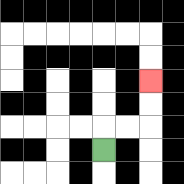{'start': '[4, 6]', 'end': '[6, 3]', 'path_directions': 'U,R,R,U,U', 'path_coordinates': '[[4, 6], [4, 5], [5, 5], [6, 5], [6, 4], [6, 3]]'}